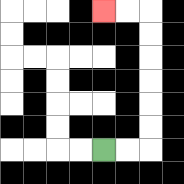{'start': '[4, 6]', 'end': '[4, 0]', 'path_directions': 'R,R,U,U,U,U,U,U,L,L', 'path_coordinates': '[[4, 6], [5, 6], [6, 6], [6, 5], [6, 4], [6, 3], [6, 2], [6, 1], [6, 0], [5, 0], [4, 0]]'}